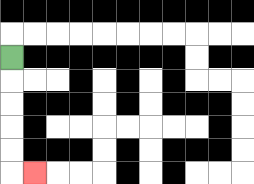{'start': '[0, 2]', 'end': '[1, 7]', 'path_directions': 'D,D,D,D,D,R', 'path_coordinates': '[[0, 2], [0, 3], [0, 4], [0, 5], [0, 6], [0, 7], [1, 7]]'}